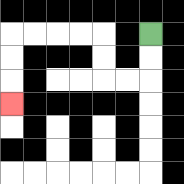{'start': '[6, 1]', 'end': '[0, 4]', 'path_directions': 'D,D,L,L,U,U,L,L,L,L,D,D,D', 'path_coordinates': '[[6, 1], [6, 2], [6, 3], [5, 3], [4, 3], [4, 2], [4, 1], [3, 1], [2, 1], [1, 1], [0, 1], [0, 2], [0, 3], [0, 4]]'}